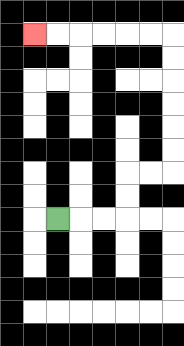{'start': '[2, 9]', 'end': '[1, 1]', 'path_directions': 'R,R,R,U,U,R,R,U,U,U,U,U,U,L,L,L,L,L,L', 'path_coordinates': '[[2, 9], [3, 9], [4, 9], [5, 9], [5, 8], [5, 7], [6, 7], [7, 7], [7, 6], [7, 5], [7, 4], [7, 3], [7, 2], [7, 1], [6, 1], [5, 1], [4, 1], [3, 1], [2, 1], [1, 1]]'}